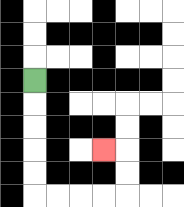{'start': '[1, 3]', 'end': '[4, 6]', 'path_directions': 'D,D,D,D,D,R,R,R,R,U,U,L', 'path_coordinates': '[[1, 3], [1, 4], [1, 5], [1, 6], [1, 7], [1, 8], [2, 8], [3, 8], [4, 8], [5, 8], [5, 7], [5, 6], [4, 6]]'}